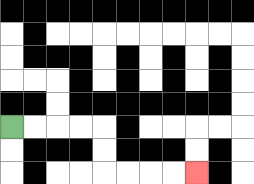{'start': '[0, 5]', 'end': '[8, 7]', 'path_directions': 'R,R,R,R,D,D,R,R,R,R', 'path_coordinates': '[[0, 5], [1, 5], [2, 5], [3, 5], [4, 5], [4, 6], [4, 7], [5, 7], [6, 7], [7, 7], [8, 7]]'}